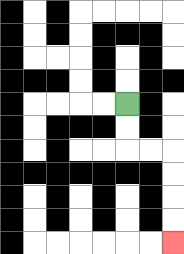{'start': '[5, 4]', 'end': '[7, 10]', 'path_directions': 'D,D,R,R,D,D,D,D', 'path_coordinates': '[[5, 4], [5, 5], [5, 6], [6, 6], [7, 6], [7, 7], [7, 8], [7, 9], [7, 10]]'}